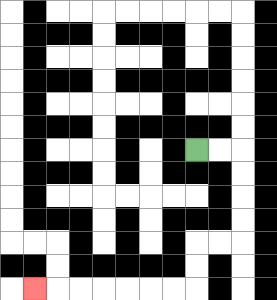{'start': '[8, 6]', 'end': '[1, 12]', 'path_directions': 'R,R,D,D,D,D,L,L,D,D,L,L,L,L,L,L,L', 'path_coordinates': '[[8, 6], [9, 6], [10, 6], [10, 7], [10, 8], [10, 9], [10, 10], [9, 10], [8, 10], [8, 11], [8, 12], [7, 12], [6, 12], [5, 12], [4, 12], [3, 12], [2, 12], [1, 12]]'}